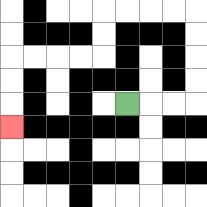{'start': '[5, 4]', 'end': '[0, 5]', 'path_directions': 'R,R,R,U,U,U,U,L,L,L,L,D,D,L,L,L,L,D,D,D', 'path_coordinates': '[[5, 4], [6, 4], [7, 4], [8, 4], [8, 3], [8, 2], [8, 1], [8, 0], [7, 0], [6, 0], [5, 0], [4, 0], [4, 1], [4, 2], [3, 2], [2, 2], [1, 2], [0, 2], [0, 3], [0, 4], [0, 5]]'}